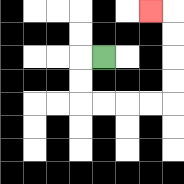{'start': '[4, 2]', 'end': '[6, 0]', 'path_directions': 'L,D,D,R,R,R,R,U,U,U,U,L', 'path_coordinates': '[[4, 2], [3, 2], [3, 3], [3, 4], [4, 4], [5, 4], [6, 4], [7, 4], [7, 3], [7, 2], [7, 1], [7, 0], [6, 0]]'}